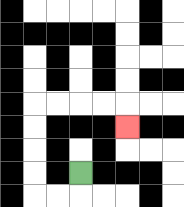{'start': '[3, 7]', 'end': '[5, 5]', 'path_directions': 'D,L,L,U,U,U,U,R,R,R,R,D', 'path_coordinates': '[[3, 7], [3, 8], [2, 8], [1, 8], [1, 7], [1, 6], [1, 5], [1, 4], [2, 4], [3, 4], [4, 4], [5, 4], [5, 5]]'}